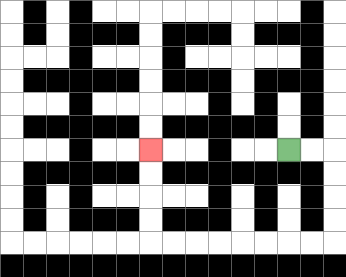{'start': '[12, 6]', 'end': '[6, 6]', 'path_directions': 'R,R,D,D,D,D,L,L,L,L,L,L,L,L,U,U,U,U', 'path_coordinates': '[[12, 6], [13, 6], [14, 6], [14, 7], [14, 8], [14, 9], [14, 10], [13, 10], [12, 10], [11, 10], [10, 10], [9, 10], [8, 10], [7, 10], [6, 10], [6, 9], [6, 8], [6, 7], [6, 6]]'}